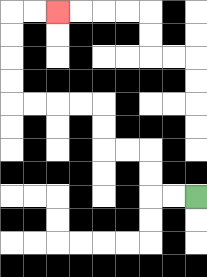{'start': '[8, 8]', 'end': '[2, 0]', 'path_directions': 'L,L,U,U,L,L,U,U,L,L,L,L,U,U,U,U,R,R', 'path_coordinates': '[[8, 8], [7, 8], [6, 8], [6, 7], [6, 6], [5, 6], [4, 6], [4, 5], [4, 4], [3, 4], [2, 4], [1, 4], [0, 4], [0, 3], [0, 2], [0, 1], [0, 0], [1, 0], [2, 0]]'}